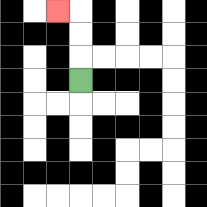{'start': '[3, 3]', 'end': '[2, 0]', 'path_directions': 'U,U,U,L', 'path_coordinates': '[[3, 3], [3, 2], [3, 1], [3, 0], [2, 0]]'}